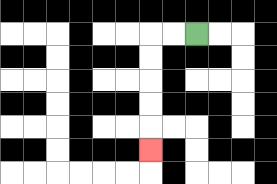{'start': '[8, 1]', 'end': '[6, 6]', 'path_directions': 'L,L,D,D,D,D,D', 'path_coordinates': '[[8, 1], [7, 1], [6, 1], [6, 2], [6, 3], [6, 4], [6, 5], [6, 6]]'}